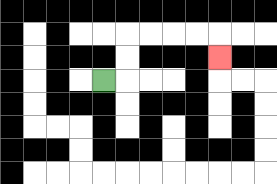{'start': '[4, 3]', 'end': '[9, 2]', 'path_directions': 'R,U,U,R,R,R,R,D', 'path_coordinates': '[[4, 3], [5, 3], [5, 2], [5, 1], [6, 1], [7, 1], [8, 1], [9, 1], [9, 2]]'}